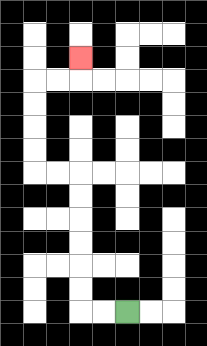{'start': '[5, 13]', 'end': '[3, 2]', 'path_directions': 'L,L,U,U,U,U,U,U,L,L,U,U,U,U,R,R,U', 'path_coordinates': '[[5, 13], [4, 13], [3, 13], [3, 12], [3, 11], [3, 10], [3, 9], [3, 8], [3, 7], [2, 7], [1, 7], [1, 6], [1, 5], [1, 4], [1, 3], [2, 3], [3, 3], [3, 2]]'}